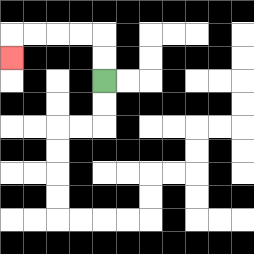{'start': '[4, 3]', 'end': '[0, 2]', 'path_directions': 'U,U,L,L,L,L,D', 'path_coordinates': '[[4, 3], [4, 2], [4, 1], [3, 1], [2, 1], [1, 1], [0, 1], [0, 2]]'}